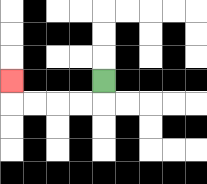{'start': '[4, 3]', 'end': '[0, 3]', 'path_directions': 'D,L,L,L,L,U', 'path_coordinates': '[[4, 3], [4, 4], [3, 4], [2, 4], [1, 4], [0, 4], [0, 3]]'}